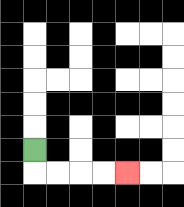{'start': '[1, 6]', 'end': '[5, 7]', 'path_directions': 'D,R,R,R,R', 'path_coordinates': '[[1, 6], [1, 7], [2, 7], [3, 7], [4, 7], [5, 7]]'}